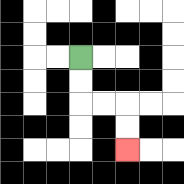{'start': '[3, 2]', 'end': '[5, 6]', 'path_directions': 'D,D,R,R,D,D', 'path_coordinates': '[[3, 2], [3, 3], [3, 4], [4, 4], [5, 4], [5, 5], [5, 6]]'}